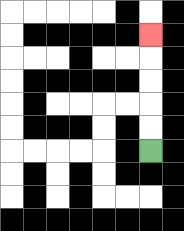{'start': '[6, 6]', 'end': '[6, 1]', 'path_directions': 'U,U,U,U,U', 'path_coordinates': '[[6, 6], [6, 5], [6, 4], [6, 3], [6, 2], [6, 1]]'}